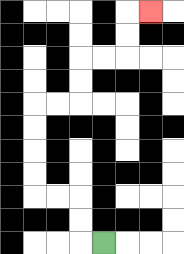{'start': '[4, 10]', 'end': '[6, 0]', 'path_directions': 'L,U,U,L,L,U,U,U,U,R,R,U,U,R,R,U,U,R', 'path_coordinates': '[[4, 10], [3, 10], [3, 9], [3, 8], [2, 8], [1, 8], [1, 7], [1, 6], [1, 5], [1, 4], [2, 4], [3, 4], [3, 3], [3, 2], [4, 2], [5, 2], [5, 1], [5, 0], [6, 0]]'}